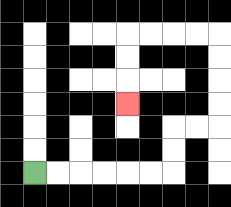{'start': '[1, 7]', 'end': '[5, 4]', 'path_directions': 'R,R,R,R,R,R,U,U,R,R,U,U,U,U,L,L,L,L,D,D,D', 'path_coordinates': '[[1, 7], [2, 7], [3, 7], [4, 7], [5, 7], [6, 7], [7, 7], [7, 6], [7, 5], [8, 5], [9, 5], [9, 4], [9, 3], [9, 2], [9, 1], [8, 1], [7, 1], [6, 1], [5, 1], [5, 2], [5, 3], [5, 4]]'}